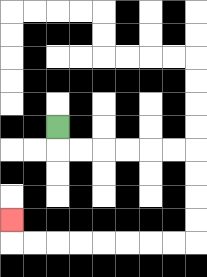{'start': '[2, 5]', 'end': '[0, 9]', 'path_directions': 'D,R,R,R,R,R,R,D,D,D,D,L,L,L,L,L,L,L,L,U', 'path_coordinates': '[[2, 5], [2, 6], [3, 6], [4, 6], [5, 6], [6, 6], [7, 6], [8, 6], [8, 7], [8, 8], [8, 9], [8, 10], [7, 10], [6, 10], [5, 10], [4, 10], [3, 10], [2, 10], [1, 10], [0, 10], [0, 9]]'}